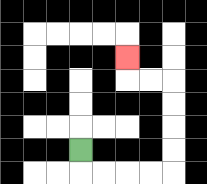{'start': '[3, 6]', 'end': '[5, 2]', 'path_directions': 'D,R,R,R,R,U,U,U,U,L,L,U', 'path_coordinates': '[[3, 6], [3, 7], [4, 7], [5, 7], [6, 7], [7, 7], [7, 6], [7, 5], [7, 4], [7, 3], [6, 3], [5, 3], [5, 2]]'}